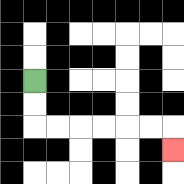{'start': '[1, 3]', 'end': '[7, 6]', 'path_directions': 'D,D,R,R,R,R,R,R,D', 'path_coordinates': '[[1, 3], [1, 4], [1, 5], [2, 5], [3, 5], [4, 5], [5, 5], [6, 5], [7, 5], [7, 6]]'}